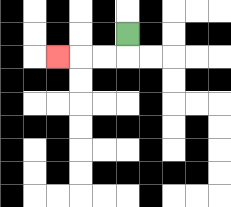{'start': '[5, 1]', 'end': '[2, 2]', 'path_directions': 'D,L,L,L', 'path_coordinates': '[[5, 1], [5, 2], [4, 2], [3, 2], [2, 2]]'}